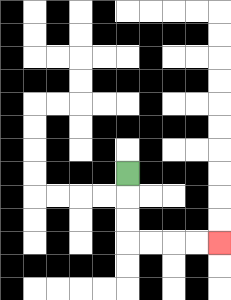{'start': '[5, 7]', 'end': '[9, 10]', 'path_directions': 'D,D,D,R,R,R,R', 'path_coordinates': '[[5, 7], [5, 8], [5, 9], [5, 10], [6, 10], [7, 10], [8, 10], [9, 10]]'}